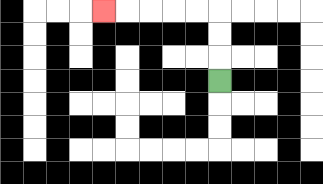{'start': '[9, 3]', 'end': '[4, 0]', 'path_directions': 'U,U,U,L,L,L,L,L', 'path_coordinates': '[[9, 3], [9, 2], [9, 1], [9, 0], [8, 0], [7, 0], [6, 0], [5, 0], [4, 0]]'}